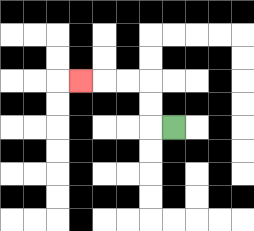{'start': '[7, 5]', 'end': '[3, 3]', 'path_directions': 'L,U,U,L,L,L', 'path_coordinates': '[[7, 5], [6, 5], [6, 4], [6, 3], [5, 3], [4, 3], [3, 3]]'}